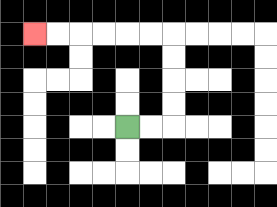{'start': '[5, 5]', 'end': '[1, 1]', 'path_directions': 'R,R,U,U,U,U,L,L,L,L,L,L', 'path_coordinates': '[[5, 5], [6, 5], [7, 5], [7, 4], [7, 3], [7, 2], [7, 1], [6, 1], [5, 1], [4, 1], [3, 1], [2, 1], [1, 1]]'}